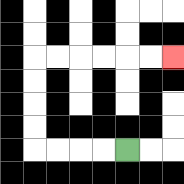{'start': '[5, 6]', 'end': '[7, 2]', 'path_directions': 'L,L,L,L,U,U,U,U,R,R,R,R,R,R', 'path_coordinates': '[[5, 6], [4, 6], [3, 6], [2, 6], [1, 6], [1, 5], [1, 4], [1, 3], [1, 2], [2, 2], [3, 2], [4, 2], [5, 2], [6, 2], [7, 2]]'}